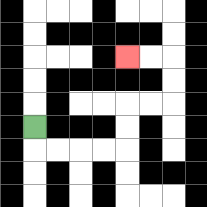{'start': '[1, 5]', 'end': '[5, 2]', 'path_directions': 'D,R,R,R,R,U,U,R,R,U,U,L,L', 'path_coordinates': '[[1, 5], [1, 6], [2, 6], [3, 6], [4, 6], [5, 6], [5, 5], [5, 4], [6, 4], [7, 4], [7, 3], [7, 2], [6, 2], [5, 2]]'}